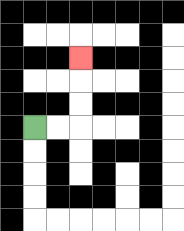{'start': '[1, 5]', 'end': '[3, 2]', 'path_directions': 'R,R,U,U,U', 'path_coordinates': '[[1, 5], [2, 5], [3, 5], [3, 4], [3, 3], [3, 2]]'}